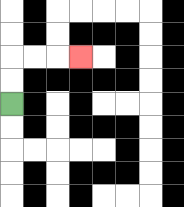{'start': '[0, 4]', 'end': '[3, 2]', 'path_directions': 'U,U,R,R,R', 'path_coordinates': '[[0, 4], [0, 3], [0, 2], [1, 2], [2, 2], [3, 2]]'}